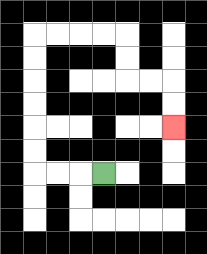{'start': '[4, 7]', 'end': '[7, 5]', 'path_directions': 'L,L,L,U,U,U,U,U,U,R,R,R,R,D,D,R,R,D,D', 'path_coordinates': '[[4, 7], [3, 7], [2, 7], [1, 7], [1, 6], [1, 5], [1, 4], [1, 3], [1, 2], [1, 1], [2, 1], [3, 1], [4, 1], [5, 1], [5, 2], [5, 3], [6, 3], [7, 3], [7, 4], [7, 5]]'}